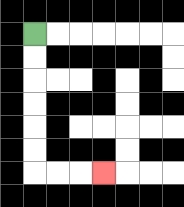{'start': '[1, 1]', 'end': '[4, 7]', 'path_directions': 'D,D,D,D,D,D,R,R,R', 'path_coordinates': '[[1, 1], [1, 2], [1, 3], [1, 4], [1, 5], [1, 6], [1, 7], [2, 7], [3, 7], [4, 7]]'}